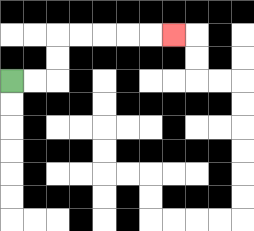{'start': '[0, 3]', 'end': '[7, 1]', 'path_directions': 'R,R,U,U,R,R,R,R,R', 'path_coordinates': '[[0, 3], [1, 3], [2, 3], [2, 2], [2, 1], [3, 1], [4, 1], [5, 1], [6, 1], [7, 1]]'}